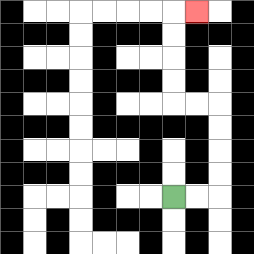{'start': '[7, 8]', 'end': '[8, 0]', 'path_directions': 'R,R,U,U,U,U,L,L,U,U,U,U,R', 'path_coordinates': '[[7, 8], [8, 8], [9, 8], [9, 7], [9, 6], [9, 5], [9, 4], [8, 4], [7, 4], [7, 3], [7, 2], [7, 1], [7, 0], [8, 0]]'}